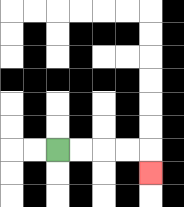{'start': '[2, 6]', 'end': '[6, 7]', 'path_directions': 'R,R,R,R,D', 'path_coordinates': '[[2, 6], [3, 6], [4, 6], [5, 6], [6, 6], [6, 7]]'}